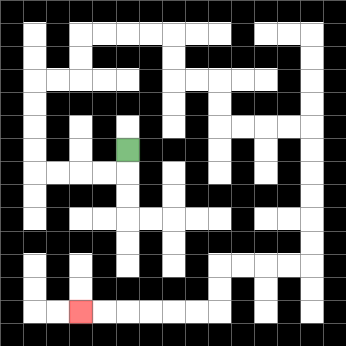{'start': '[5, 6]', 'end': '[3, 13]', 'path_directions': 'D,L,L,L,L,U,U,U,U,R,R,U,U,R,R,R,R,D,D,R,R,D,D,R,R,R,R,D,D,D,D,D,D,L,L,L,L,D,D,L,L,L,L,L,L', 'path_coordinates': '[[5, 6], [5, 7], [4, 7], [3, 7], [2, 7], [1, 7], [1, 6], [1, 5], [1, 4], [1, 3], [2, 3], [3, 3], [3, 2], [3, 1], [4, 1], [5, 1], [6, 1], [7, 1], [7, 2], [7, 3], [8, 3], [9, 3], [9, 4], [9, 5], [10, 5], [11, 5], [12, 5], [13, 5], [13, 6], [13, 7], [13, 8], [13, 9], [13, 10], [13, 11], [12, 11], [11, 11], [10, 11], [9, 11], [9, 12], [9, 13], [8, 13], [7, 13], [6, 13], [5, 13], [4, 13], [3, 13]]'}